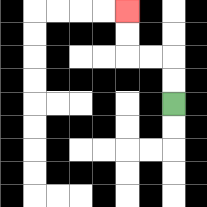{'start': '[7, 4]', 'end': '[5, 0]', 'path_directions': 'U,U,L,L,U,U', 'path_coordinates': '[[7, 4], [7, 3], [7, 2], [6, 2], [5, 2], [5, 1], [5, 0]]'}